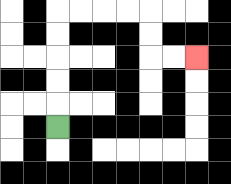{'start': '[2, 5]', 'end': '[8, 2]', 'path_directions': 'U,U,U,U,U,R,R,R,R,D,D,R,R', 'path_coordinates': '[[2, 5], [2, 4], [2, 3], [2, 2], [2, 1], [2, 0], [3, 0], [4, 0], [5, 0], [6, 0], [6, 1], [6, 2], [7, 2], [8, 2]]'}